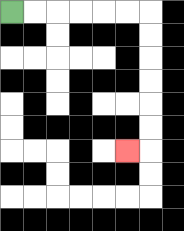{'start': '[0, 0]', 'end': '[5, 6]', 'path_directions': 'R,R,R,R,R,R,D,D,D,D,D,D,L', 'path_coordinates': '[[0, 0], [1, 0], [2, 0], [3, 0], [4, 0], [5, 0], [6, 0], [6, 1], [6, 2], [6, 3], [6, 4], [6, 5], [6, 6], [5, 6]]'}